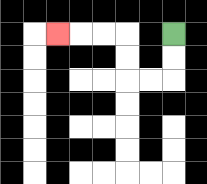{'start': '[7, 1]', 'end': '[2, 1]', 'path_directions': 'D,D,L,L,U,U,L,L,L', 'path_coordinates': '[[7, 1], [7, 2], [7, 3], [6, 3], [5, 3], [5, 2], [5, 1], [4, 1], [3, 1], [2, 1]]'}